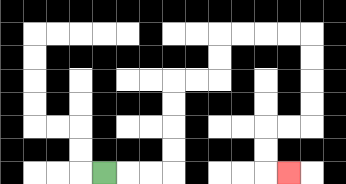{'start': '[4, 7]', 'end': '[12, 7]', 'path_directions': 'R,R,R,U,U,U,U,R,R,U,U,R,R,R,R,D,D,D,D,L,L,D,D,R', 'path_coordinates': '[[4, 7], [5, 7], [6, 7], [7, 7], [7, 6], [7, 5], [7, 4], [7, 3], [8, 3], [9, 3], [9, 2], [9, 1], [10, 1], [11, 1], [12, 1], [13, 1], [13, 2], [13, 3], [13, 4], [13, 5], [12, 5], [11, 5], [11, 6], [11, 7], [12, 7]]'}